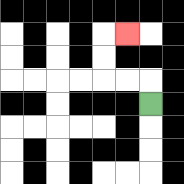{'start': '[6, 4]', 'end': '[5, 1]', 'path_directions': 'U,L,L,U,U,R', 'path_coordinates': '[[6, 4], [6, 3], [5, 3], [4, 3], [4, 2], [4, 1], [5, 1]]'}